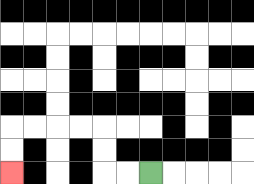{'start': '[6, 7]', 'end': '[0, 7]', 'path_directions': 'L,L,U,U,L,L,L,L,D,D', 'path_coordinates': '[[6, 7], [5, 7], [4, 7], [4, 6], [4, 5], [3, 5], [2, 5], [1, 5], [0, 5], [0, 6], [0, 7]]'}